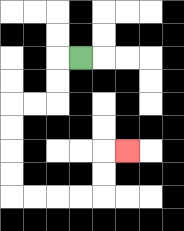{'start': '[3, 2]', 'end': '[5, 6]', 'path_directions': 'L,D,D,L,L,D,D,D,D,R,R,R,R,U,U,R', 'path_coordinates': '[[3, 2], [2, 2], [2, 3], [2, 4], [1, 4], [0, 4], [0, 5], [0, 6], [0, 7], [0, 8], [1, 8], [2, 8], [3, 8], [4, 8], [4, 7], [4, 6], [5, 6]]'}